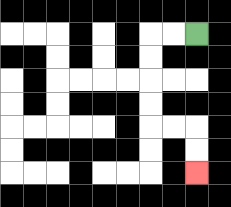{'start': '[8, 1]', 'end': '[8, 7]', 'path_directions': 'L,L,D,D,D,D,R,R,D,D', 'path_coordinates': '[[8, 1], [7, 1], [6, 1], [6, 2], [6, 3], [6, 4], [6, 5], [7, 5], [8, 5], [8, 6], [8, 7]]'}